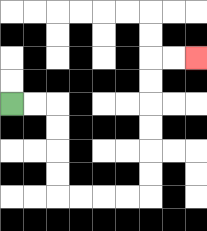{'start': '[0, 4]', 'end': '[8, 2]', 'path_directions': 'R,R,D,D,D,D,R,R,R,R,U,U,U,U,U,U,R,R', 'path_coordinates': '[[0, 4], [1, 4], [2, 4], [2, 5], [2, 6], [2, 7], [2, 8], [3, 8], [4, 8], [5, 8], [6, 8], [6, 7], [6, 6], [6, 5], [6, 4], [6, 3], [6, 2], [7, 2], [8, 2]]'}